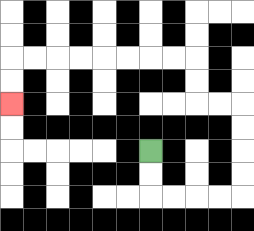{'start': '[6, 6]', 'end': '[0, 4]', 'path_directions': 'D,D,R,R,R,R,U,U,U,U,L,L,U,U,L,L,L,L,L,L,L,L,D,D', 'path_coordinates': '[[6, 6], [6, 7], [6, 8], [7, 8], [8, 8], [9, 8], [10, 8], [10, 7], [10, 6], [10, 5], [10, 4], [9, 4], [8, 4], [8, 3], [8, 2], [7, 2], [6, 2], [5, 2], [4, 2], [3, 2], [2, 2], [1, 2], [0, 2], [0, 3], [0, 4]]'}